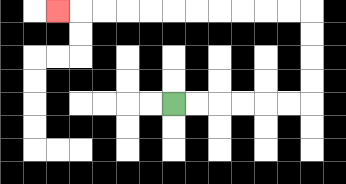{'start': '[7, 4]', 'end': '[2, 0]', 'path_directions': 'R,R,R,R,R,R,U,U,U,U,L,L,L,L,L,L,L,L,L,L,L', 'path_coordinates': '[[7, 4], [8, 4], [9, 4], [10, 4], [11, 4], [12, 4], [13, 4], [13, 3], [13, 2], [13, 1], [13, 0], [12, 0], [11, 0], [10, 0], [9, 0], [8, 0], [7, 0], [6, 0], [5, 0], [4, 0], [3, 0], [2, 0]]'}